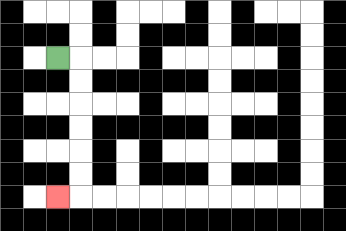{'start': '[2, 2]', 'end': '[2, 8]', 'path_directions': 'R,D,D,D,D,D,D,L', 'path_coordinates': '[[2, 2], [3, 2], [3, 3], [3, 4], [3, 5], [3, 6], [3, 7], [3, 8], [2, 8]]'}